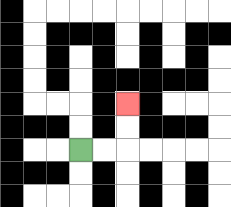{'start': '[3, 6]', 'end': '[5, 4]', 'path_directions': 'R,R,U,U', 'path_coordinates': '[[3, 6], [4, 6], [5, 6], [5, 5], [5, 4]]'}